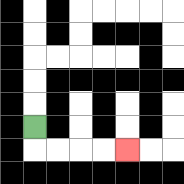{'start': '[1, 5]', 'end': '[5, 6]', 'path_directions': 'D,R,R,R,R', 'path_coordinates': '[[1, 5], [1, 6], [2, 6], [3, 6], [4, 6], [5, 6]]'}